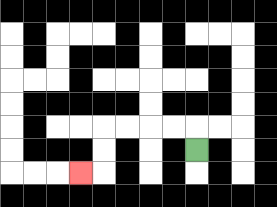{'start': '[8, 6]', 'end': '[3, 7]', 'path_directions': 'U,L,L,L,L,D,D,L', 'path_coordinates': '[[8, 6], [8, 5], [7, 5], [6, 5], [5, 5], [4, 5], [4, 6], [4, 7], [3, 7]]'}